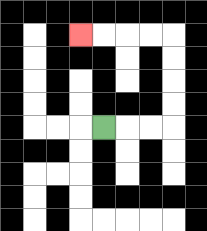{'start': '[4, 5]', 'end': '[3, 1]', 'path_directions': 'R,R,R,U,U,U,U,L,L,L,L', 'path_coordinates': '[[4, 5], [5, 5], [6, 5], [7, 5], [7, 4], [7, 3], [7, 2], [7, 1], [6, 1], [5, 1], [4, 1], [3, 1]]'}